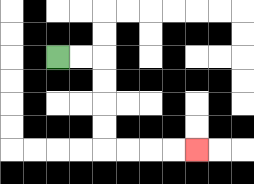{'start': '[2, 2]', 'end': '[8, 6]', 'path_directions': 'R,R,D,D,D,D,R,R,R,R', 'path_coordinates': '[[2, 2], [3, 2], [4, 2], [4, 3], [4, 4], [4, 5], [4, 6], [5, 6], [6, 6], [7, 6], [8, 6]]'}